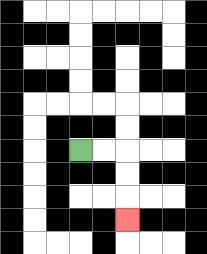{'start': '[3, 6]', 'end': '[5, 9]', 'path_directions': 'R,R,D,D,D', 'path_coordinates': '[[3, 6], [4, 6], [5, 6], [5, 7], [5, 8], [5, 9]]'}